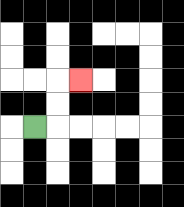{'start': '[1, 5]', 'end': '[3, 3]', 'path_directions': 'R,U,U,R', 'path_coordinates': '[[1, 5], [2, 5], [2, 4], [2, 3], [3, 3]]'}